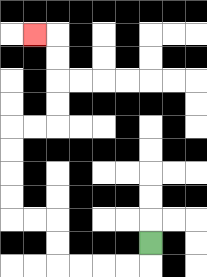{'start': '[6, 10]', 'end': '[1, 1]', 'path_directions': 'D,L,L,L,L,U,U,L,L,U,U,U,U,R,R,U,U,U,U,L', 'path_coordinates': '[[6, 10], [6, 11], [5, 11], [4, 11], [3, 11], [2, 11], [2, 10], [2, 9], [1, 9], [0, 9], [0, 8], [0, 7], [0, 6], [0, 5], [1, 5], [2, 5], [2, 4], [2, 3], [2, 2], [2, 1], [1, 1]]'}